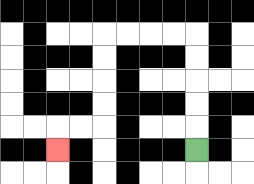{'start': '[8, 6]', 'end': '[2, 6]', 'path_directions': 'U,U,U,U,U,L,L,L,L,D,D,D,D,L,L,D', 'path_coordinates': '[[8, 6], [8, 5], [8, 4], [8, 3], [8, 2], [8, 1], [7, 1], [6, 1], [5, 1], [4, 1], [4, 2], [4, 3], [4, 4], [4, 5], [3, 5], [2, 5], [2, 6]]'}